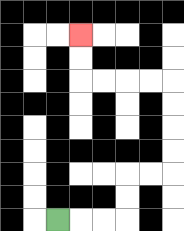{'start': '[2, 9]', 'end': '[3, 1]', 'path_directions': 'R,R,R,U,U,R,R,U,U,U,U,L,L,L,L,U,U', 'path_coordinates': '[[2, 9], [3, 9], [4, 9], [5, 9], [5, 8], [5, 7], [6, 7], [7, 7], [7, 6], [7, 5], [7, 4], [7, 3], [6, 3], [5, 3], [4, 3], [3, 3], [3, 2], [3, 1]]'}